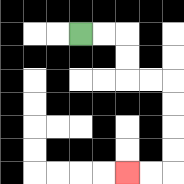{'start': '[3, 1]', 'end': '[5, 7]', 'path_directions': 'R,R,D,D,R,R,D,D,D,D,L,L', 'path_coordinates': '[[3, 1], [4, 1], [5, 1], [5, 2], [5, 3], [6, 3], [7, 3], [7, 4], [7, 5], [7, 6], [7, 7], [6, 7], [5, 7]]'}